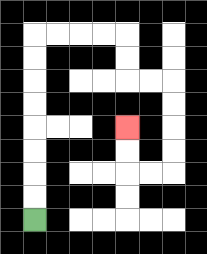{'start': '[1, 9]', 'end': '[5, 5]', 'path_directions': 'U,U,U,U,U,U,U,U,R,R,R,R,D,D,R,R,D,D,D,D,L,L,U,U', 'path_coordinates': '[[1, 9], [1, 8], [1, 7], [1, 6], [1, 5], [1, 4], [1, 3], [1, 2], [1, 1], [2, 1], [3, 1], [4, 1], [5, 1], [5, 2], [5, 3], [6, 3], [7, 3], [7, 4], [7, 5], [7, 6], [7, 7], [6, 7], [5, 7], [5, 6], [5, 5]]'}